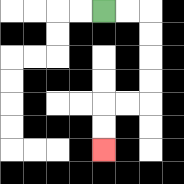{'start': '[4, 0]', 'end': '[4, 6]', 'path_directions': 'R,R,D,D,D,D,L,L,D,D', 'path_coordinates': '[[4, 0], [5, 0], [6, 0], [6, 1], [6, 2], [6, 3], [6, 4], [5, 4], [4, 4], [4, 5], [4, 6]]'}